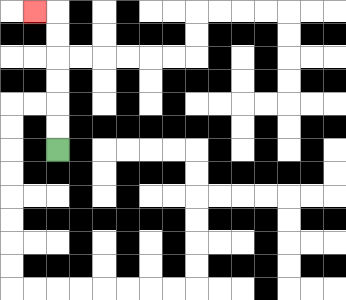{'start': '[2, 6]', 'end': '[1, 0]', 'path_directions': 'U,U,U,U,U,U,L', 'path_coordinates': '[[2, 6], [2, 5], [2, 4], [2, 3], [2, 2], [2, 1], [2, 0], [1, 0]]'}